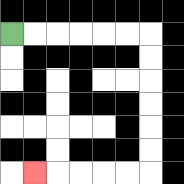{'start': '[0, 1]', 'end': '[1, 7]', 'path_directions': 'R,R,R,R,R,R,D,D,D,D,D,D,L,L,L,L,L', 'path_coordinates': '[[0, 1], [1, 1], [2, 1], [3, 1], [4, 1], [5, 1], [6, 1], [6, 2], [6, 3], [6, 4], [6, 5], [6, 6], [6, 7], [5, 7], [4, 7], [3, 7], [2, 7], [1, 7]]'}